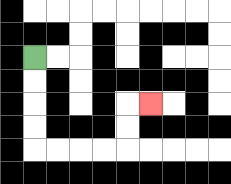{'start': '[1, 2]', 'end': '[6, 4]', 'path_directions': 'D,D,D,D,R,R,R,R,U,U,R', 'path_coordinates': '[[1, 2], [1, 3], [1, 4], [1, 5], [1, 6], [2, 6], [3, 6], [4, 6], [5, 6], [5, 5], [5, 4], [6, 4]]'}